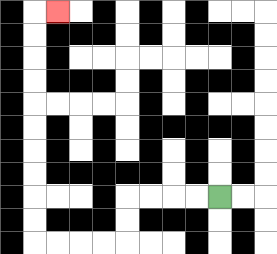{'start': '[9, 8]', 'end': '[2, 0]', 'path_directions': 'L,L,L,L,D,D,L,L,L,L,U,U,U,U,U,U,U,U,U,U,R', 'path_coordinates': '[[9, 8], [8, 8], [7, 8], [6, 8], [5, 8], [5, 9], [5, 10], [4, 10], [3, 10], [2, 10], [1, 10], [1, 9], [1, 8], [1, 7], [1, 6], [1, 5], [1, 4], [1, 3], [1, 2], [1, 1], [1, 0], [2, 0]]'}